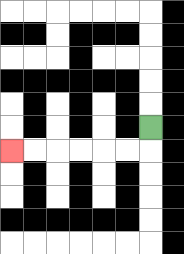{'start': '[6, 5]', 'end': '[0, 6]', 'path_directions': 'D,L,L,L,L,L,L', 'path_coordinates': '[[6, 5], [6, 6], [5, 6], [4, 6], [3, 6], [2, 6], [1, 6], [0, 6]]'}